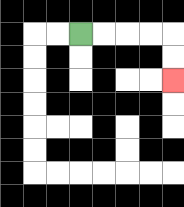{'start': '[3, 1]', 'end': '[7, 3]', 'path_directions': 'R,R,R,R,D,D', 'path_coordinates': '[[3, 1], [4, 1], [5, 1], [6, 1], [7, 1], [7, 2], [7, 3]]'}